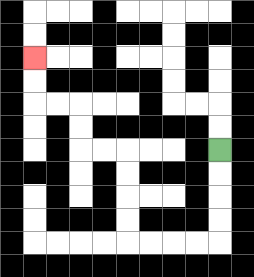{'start': '[9, 6]', 'end': '[1, 2]', 'path_directions': 'D,D,D,D,L,L,L,L,U,U,U,U,L,L,U,U,L,L,U,U', 'path_coordinates': '[[9, 6], [9, 7], [9, 8], [9, 9], [9, 10], [8, 10], [7, 10], [6, 10], [5, 10], [5, 9], [5, 8], [5, 7], [5, 6], [4, 6], [3, 6], [3, 5], [3, 4], [2, 4], [1, 4], [1, 3], [1, 2]]'}